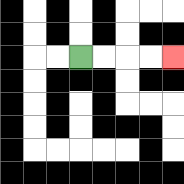{'start': '[3, 2]', 'end': '[7, 2]', 'path_directions': 'R,R,R,R', 'path_coordinates': '[[3, 2], [4, 2], [5, 2], [6, 2], [7, 2]]'}